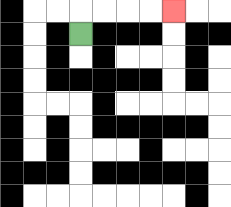{'start': '[3, 1]', 'end': '[7, 0]', 'path_directions': 'U,R,R,R,R', 'path_coordinates': '[[3, 1], [3, 0], [4, 0], [5, 0], [6, 0], [7, 0]]'}